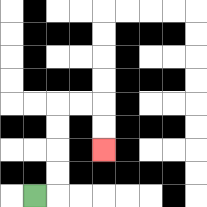{'start': '[1, 8]', 'end': '[4, 6]', 'path_directions': 'R,U,U,U,U,R,R,D,D', 'path_coordinates': '[[1, 8], [2, 8], [2, 7], [2, 6], [2, 5], [2, 4], [3, 4], [4, 4], [4, 5], [4, 6]]'}